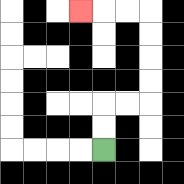{'start': '[4, 6]', 'end': '[3, 0]', 'path_directions': 'U,U,R,R,U,U,U,U,L,L,L', 'path_coordinates': '[[4, 6], [4, 5], [4, 4], [5, 4], [6, 4], [6, 3], [6, 2], [6, 1], [6, 0], [5, 0], [4, 0], [3, 0]]'}